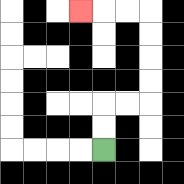{'start': '[4, 6]', 'end': '[3, 0]', 'path_directions': 'U,U,R,R,U,U,U,U,L,L,L', 'path_coordinates': '[[4, 6], [4, 5], [4, 4], [5, 4], [6, 4], [6, 3], [6, 2], [6, 1], [6, 0], [5, 0], [4, 0], [3, 0]]'}